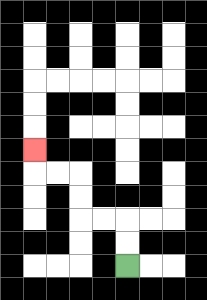{'start': '[5, 11]', 'end': '[1, 6]', 'path_directions': 'U,U,L,L,U,U,L,L,U', 'path_coordinates': '[[5, 11], [5, 10], [5, 9], [4, 9], [3, 9], [3, 8], [3, 7], [2, 7], [1, 7], [1, 6]]'}